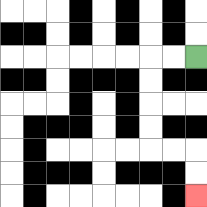{'start': '[8, 2]', 'end': '[8, 8]', 'path_directions': 'L,L,D,D,D,D,R,R,D,D', 'path_coordinates': '[[8, 2], [7, 2], [6, 2], [6, 3], [6, 4], [6, 5], [6, 6], [7, 6], [8, 6], [8, 7], [8, 8]]'}